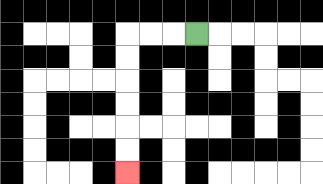{'start': '[8, 1]', 'end': '[5, 7]', 'path_directions': 'L,L,L,D,D,D,D,D,D', 'path_coordinates': '[[8, 1], [7, 1], [6, 1], [5, 1], [5, 2], [5, 3], [5, 4], [5, 5], [5, 6], [5, 7]]'}